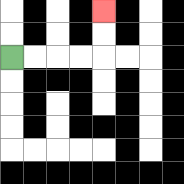{'start': '[0, 2]', 'end': '[4, 0]', 'path_directions': 'R,R,R,R,U,U', 'path_coordinates': '[[0, 2], [1, 2], [2, 2], [3, 2], [4, 2], [4, 1], [4, 0]]'}